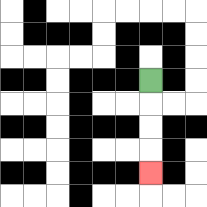{'start': '[6, 3]', 'end': '[6, 7]', 'path_directions': 'D,D,D,D', 'path_coordinates': '[[6, 3], [6, 4], [6, 5], [6, 6], [6, 7]]'}